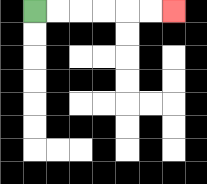{'start': '[1, 0]', 'end': '[7, 0]', 'path_directions': 'R,R,R,R,R,R', 'path_coordinates': '[[1, 0], [2, 0], [3, 0], [4, 0], [5, 0], [6, 0], [7, 0]]'}